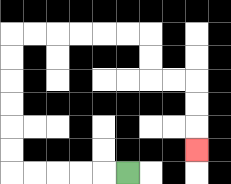{'start': '[5, 7]', 'end': '[8, 6]', 'path_directions': 'L,L,L,L,L,U,U,U,U,U,U,R,R,R,R,R,R,D,D,R,R,D,D,D', 'path_coordinates': '[[5, 7], [4, 7], [3, 7], [2, 7], [1, 7], [0, 7], [0, 6], [0, 5], [0, 4], [0, 3], [0, 2], [0, 1], [1, 1], [2, 1], [3, 1], [4, 1], [5, 1], [6, 1], [6, 2], [6, 3], [7, 3], [8, 3], [8, 4], [8, 5], [8, 6]]'}